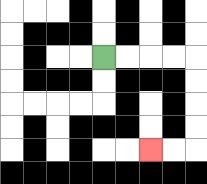{'start': '[4, 2]', 'end': '[6, 6]', 'path_directions': 'R,R,R,R,D,D,D,D,L,L', 'path_coordinates': '[[4, 2], [5, 2], [6, 2], [7, 2], [8, 2], [8, 3], [8, 4], [8, 5], [8, 6], [7, 6], [6, 6]]'}